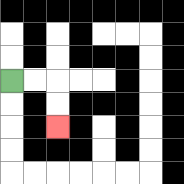{'start': '[0, 3]', 'end': '[2, 5]', 'path_directions': 'R,R,D,D', 'path_coordinates': '[[0, 3], [1, 3], [2, 3], [2, 4], [2, 5]]'}